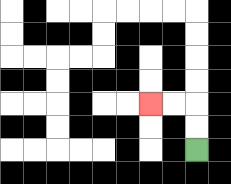{'start': '[8, 6]', 'end': '[6, 4]', 'path_directions': 'U,U,L,L', 'path_coordinates': '[[8, 6], [8, 5], [8, 4], [7, 4], [6, 4]]'}